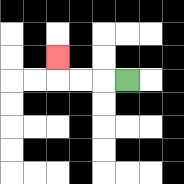{'start': '[5, 3]', 'end': '[2, 2]', 'path_directions': 'L,L,L,U', 'path_coordinates': '[[5, 3], [4, 3], [3, 3], [2, 3], [2, 2]]'}